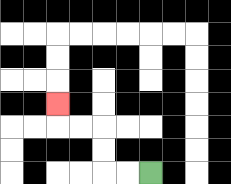{'start': '[6, 7]', 'end': '[2, 4]', 'path_directions': 'L,L,U,U,L,L,U', 'path_coordinates': '[[6, 7], [5, 7], [4, 7], [4, 6], [4, 5], [3, 5], [2, 5], [2, 4]]'}